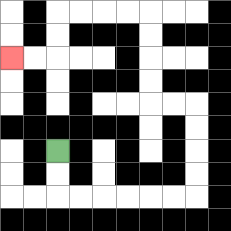{'start': '[2, 6]', 'end': '[0, 2]', 'path_directions': 'D,D,R,R,R,R,R,R,U,U,U,U,L,L,U,U,U,U,L,L,L,L,D,D,L,L', 'path_coordinates': '[[2, 6], [2, 7], [2, 8], [3, 8], [4, 8], [5, 8], [6, 8], [7, 8], [8, 8], [8, 7], [8, 6], [8, 5], [8, 4], [7, 4], [6, 4], [6, 3], [6, 2], [6, 1], [6, 0], [5, 0], [4, 0], [3, 0], [2, 0], [2, 1], [2, 2], [1, 2], [0, 2]]'}